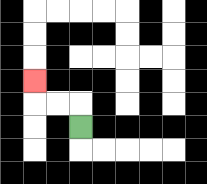{'start': '[3, 5]', 'end': '[1, 3]', 'path_directions': 'U,L,L,U', 'path_coordinates': '[[3, 5], [3, 4], [2, 4], [1, 4], [1, 3]]'}